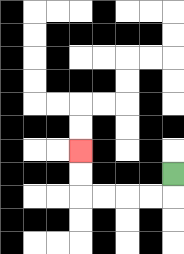{'start': '[7, 7]', 'end': '[3, 6]', 'path_directions': 'D,L,L,L,L,U,U', 'path_coordinates': '[[7, 7], [7, 8], [6, 8], [5, 8], [4, 8], [3, 8], [3, 7], [3, 6]]'}